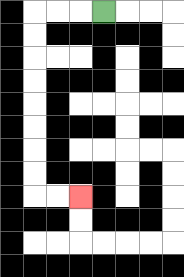{'start': '[4, 0]', 'end': '[3, 8]', 'path_directions': 'L,L,L,D,D,D,D,D,D,D,D,R,R', 'path_coordinates': '[[4, 0], [3, 0], [2, 0], [1, 0], [1, 1], [1, 2], [1, 3], [1, 4], [1, 5], [1, 6], [1, 7], [1, 8], [2, 8], [3, 8]]'}